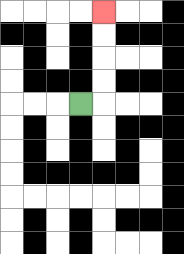{'start': '[3, 4]', 'end': '[4, 0]', 'path_directions': 'R,U,U,U,U', 'path_coordinates': '[[3, 4], [4, 4], [4, 3], [4, 2], [4, 1], [4, 0]]'}